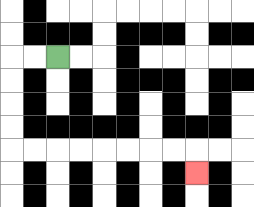{'start': '[2, 2]', 'end': '[8, 7]', 'path_directions': 'L,L,D,D,D,D,R,R,R,R,R,R,R,R,D', 'path_coordinates': '[[2, 2], [1, 2], [0, 2], [0, 3], [0, 4], [0, 5], [0, 6], [1, 6], [2, 6], [3, 6], [4, 6], [5, 6], [6, 6], [7, 6], [8, 6], [8, 7]]'}